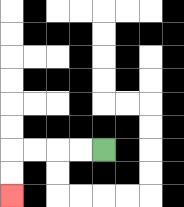{'start': '[4, 6]', 'end': '[0, 8]', 'path_directions': 'L,L,L,L,D,D', 'path_coordinates': '[[4, 6], [3, 6], [2, 6], [1, 6], [0, 6], [0, 7], [0, 8]]'}